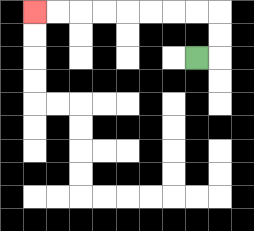{'start': '[8, 2]', 'end': '[1, 0]', 'path_directions': 'R,U,U,L,L,L,L,L,L,L,L', 'path_coordinates': '[[8, 2], [9, 2], [9, 1], [9, 0], [8, 0], [7, 0], [6, 0], [5, 0], [4, 0], [3, 0], [2, 0], [1, 0]]'}